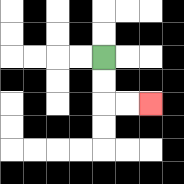{'start': '[4, 2]', 'end': '[6, 4]', 'path_directions': 'D,D,R,R', 'path_coordinates': '[[4, 2], [4, 3], [4, 4], [5, 4], [6, 4]]'}